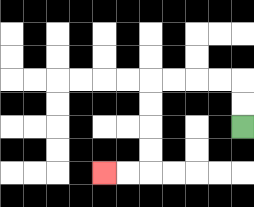{'start': '[10, 5]', 'end': '[4, 7]', 'path_directions': 'U,U,L,L,L,L,D,D,D,D,L,L', 'path_coordinates': '[[10, 5], [10, 4], [10, 3], [9, 3], [8, 3], [7, 3], [6, 3], [6, 4], [6, 5], [6, 6], [6, 7], [5, 7], [4, 7]]'}